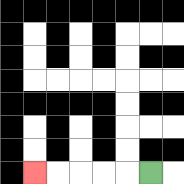{'start': '[6, 7]', 'end': '[1, 7]', 'path_directions': 'L,L,L,L,L', 'path_coordinates': '[[6, 7], [5, 7], [4, 7], [3, 7], [2, 7], [1, 7]]'}